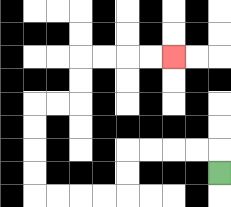{'start': '[9, 7]', 'end': '[7, 2]', 'path_directions': 'U,L,L,L,L,D,D,L,L,L,L,U,U,U,U,R,R,U,U,R,R,R,R', 'path_coordinates': '[[9, 7], [9, 6], [8, 6], [7, 6], [6, 6], [5, 6], [5, 7], [5, 8], [4, 8], [3, 8], [2, 8], [1, 8], [1, 7], [1, 6], [1, 5], [1, 4], [2, 4], [3, 4], [3, 3], [3, 2], [4, 2], [5, 2], [6, 2], [7, 2]]'}